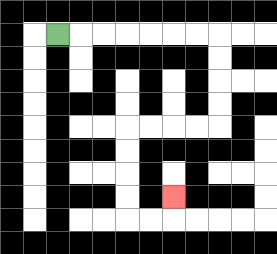{'start': '[2, 1]', 'end': '[7, 8]', 'path_directions': 'R,R,R,R,R,R,R,D,D,D,D,L,L,L,L,D,D,D,D,R,R,U', 'path_coordinates': '[[2, 1], [3, 1], [4, 1], [5, 1], [6, 1], [7, 1], [8, 1], [9, 1], [9, 2], [9, 3], [9, 4], [9, 5], [8, 5], [7, 5], [6, 5], [5, 5], [5, 6], [5, 7], [5, 8], [5, 9], [6, 9], [7, 9], [7, 8]]'}